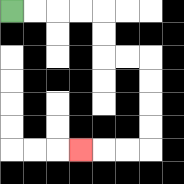{'start': '[0, 0]', 'end': '[3, 6]', 'path_directions': 'R,R,R,R,D,D,R,R,D,D,D,D,L,L,L', 'path_coordinates': '[[0, 0], [1, 0], [2, 0], [3, 0], [4, 0], [4, 1], [4, 2], [5, 2], [6, 2], [6, 3], [6, 4], [6, 5], [6, 6], [5, 6], [4, 6], [3, 6]]'}